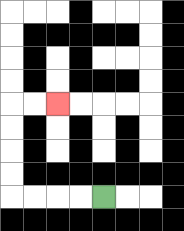{'start': '[4, 8]', 'end': '[2, 4]', 'path_directions': 'L,L,L,L,U,U,U,U,R,R', 'path_coordinates': '[[4, 8], [3, 8], [2, 8], [1, 8], [0, 8], [0, 7], [0, 6], [0, 5], [0, 4], [1, 4], [2, 4]]'}